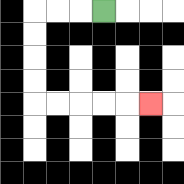{'start': '[4, 0]', 'end': '[6, 4]', 'path_directions': 'L,L,L,D,D,D,D,R,R,R,R,R', 'path_coordinates': '[[4, 0], [3, 0], [2, 0], [1, 0], [1, 1], [1, 2], [1, 3], [1, 4], [2, 4], [3, 4], [4, 4], [5, 4], [6, 4]]'}